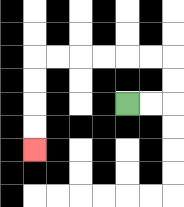{'start': '[5, 4]', 'end': '[1, 6]', 'path_directions': 'R,R,U,U,L,L,L,L,L,L,D,D,D,D', 'path_coordinates': '[[5, 4], [6, 4], [7, 4], [7, 3], [7, 2], [6, 2], [5, 2], [4, 2], [3, 2], [2, 2], [1, 2], [1, 3], [1, 4], [1, 5], [1, 6]]'}